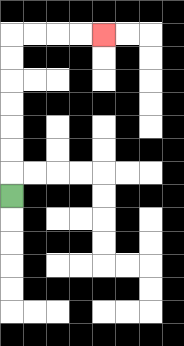{'start': '[0, 8]', 'end': '[4, 1]', 'path_directions': 'U,U,U,U,U,U,U,R,R,R,R', 'path_coordinates': '[[0, 8], [0, 7], [0, 6], [0, 5], [0, 4], [0, 3], [0, 2], [0, 1], [1, 1], [2, 1], [3, 1], [4, 1]]'}